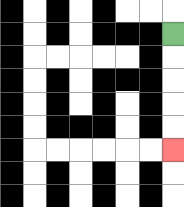{'start': '[7, 1]', 'end': '[7, 6]', 'path_directions': 'D,D,D,D,D', 'path_coordinates': '[[7, 1], [7, 2], [7, 3], [7, 4], [7, 5], [7, 6]]'}